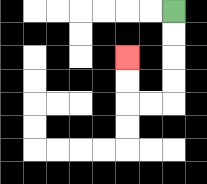{'start': '[7, 0]', 'end': '[5, 2]', 'path_directions': 'D,D,D,D,L,L,U,U', 'path_coordinates': '[[7, 0], [7, 1], [7, 2], [7, 3], [7, 4], [6, 4], [5, 4], [5, 3], [5, 2]]'}